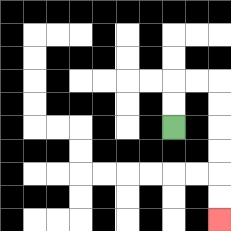{'start': '[7, 5]', 'end': '[9, 9]', 'path_directions': 'U,U,R,R,D,D,D,D,D,D', 'path_coordinates': '[[7, 5], [7, 4], [7, 3], [8, 3], [9, 3], [9, 4], [9, 5], [9, 6], [9, 7], [9, 8], [9, 9]]'}